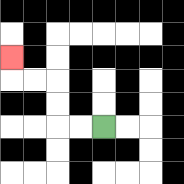{'start': '[4, 5]', 'end': '[0, 2]', 'path_directions': 'L,L,U,U,L,L,U', 'path_coordinates': '[[4, 5], [3, 5], [2, 5], [2, 4], [2, 3], [1, 3], [0, 3], [0, 2]]'}